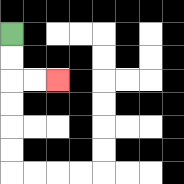{'start': '[0, 1]', 'end': '[2, 3]', 'path_directions': 'D,D,R,R', 'path_coordinates': '[[0, 1], [0, 2], [0, 3], [1, 3], [2, 3]]'}